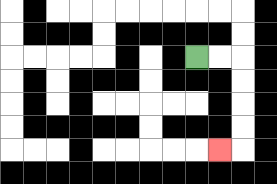{'start': '[8, 2]', 'end': '[9, 6]', 'path_directions': 'R,R,D,D,D,D,L', 'path_coordinates': '[[8, 2], [9, 2], [10, 2], [10, 3], [10, 4], [10, 5], [10, 6], [9, 6]]'}